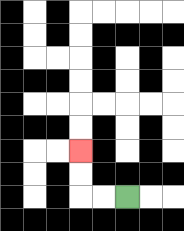{'start': '[5, 8]', 'end': '[3, 6]', 'path_directions': 'L,L,U,U', 'path_coordinates': '[[5, 8], [4, 8], [3, 8], [3, 7], [3, 6]]'}